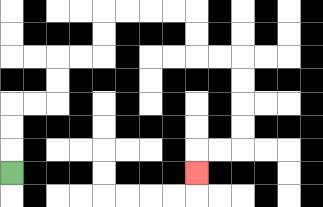{'start': '[0, 7]', 'end': '[8, 7]', 'path_directions': 'U,U,U,R,R,U,U,R,R,U,U,R,R,R,R,D,D,R,R,D,D,D,D,L,L,D', 'path_coordinates': '[[0, 7], [0, 6], [0, 5], [0, 4], [1, 4], [2, 4], [2, 3], [2, 2], [3, 2], [4, 2], [4, 1], [4, 0], [5, 0], [6, 0], [7, 0], [8, 0], [8, 1], [8, 2], [9, 2], [10, 2], [10, 3], [10, 4], [10, 5], [10, 6], [9, 6], [8, 6], [8, 7]]'}